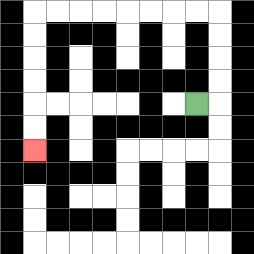{'start': '[8, 4]', 'end': '[1, 6]', 'path_directions': 'R,U,U,U,U,L,L,L,L,L,L,L,L,D,D,D,D,D,D', 'path_coordinates': '[[8, 4], [9, 4], [9, 3], [9, 2], [9, 1], [9, 0], [8, 0], [7, 0], [6, 0], [5, 0], [4, 0], [3, 0], [2, 0], [1, 0], [1, 1], [1, 2], [1, 3], [1, 4], [1, 5], [1, 6]]'}